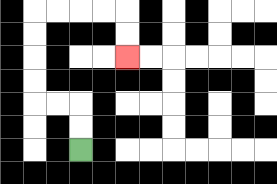{'start': '[3, 6]', 'end': '[5, 2]', 'path_directions': 'U,U,L,L,U,U,U,U,R,R,R,R,D,D', 'path_coordinates': '[[3, 6], [3, 5], [3, 4], [2, 4], [1, 4], [1, 3], [1, 2], [1, 1], [1, 0], [2, 0], [3, 0], [4, 0], [5, 0], [5, 1], [5, 2]]'}